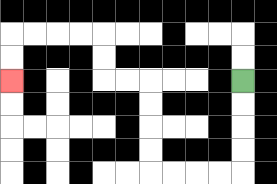{'start': '[10, 3]', 'end': '[0, 3]', 'path_directions': 'D,D,D,D,L,L,L,L,U,U,U,U,L,L,U,U,L,L,L,L,D,D', 'path_coordinates': '[[10, 3], [10, 4], [10, 5], [10, 6], [10, 7], [9, 7], [8, 7], [7, 7], [6, 7], [6, 6], [6, 5], [6, 4], [6, 3], [5, 3], [4, 3], [4, 2], [4, 1], [3, 1], [2, 1], [1, 1], [0, 1], [0, 2], [0, 3]]'}